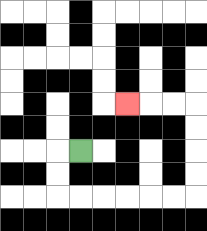{'start': '[3, 6]', 'end': '[5, 4]', 'path_directions': 'L,D,D,R,R,R,R,R,R,U,U,U,U,L,L,L', 'path_coordinates': '[[3, 6], [2, 6], [2, 7], [2, 8], [3, 8], [4, 8], [5, 8], [6, 8], [7, 8], [8, 8], [8, 7], [8, 6], [8, 5], [8, 4], [7, 4], [6, 4], [5, 4]]'}